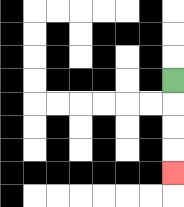{'start': '[7, 3]', 'end': '[7, 7]', 'path_directions': 'D,D,D,D', 'path_coordinates': '[[7, 3], [7, 4], [7, 5], [7, 6], [7, 7]]'}